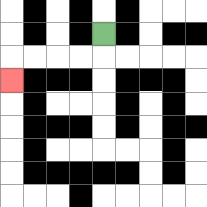{'start': '[4, 1]', 'end': '[0, 3]', 'path_directions': 'D,L,L,L,L,D', 'path_coordinates': '[[4, 1], [4, 2], [3, 2], [2, 2], [1, 2], [0, 2], [0, 3]]'}